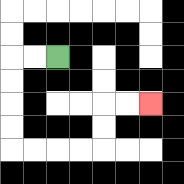{'start': '[2, 2]', 'end': '[6, 4]', 'path_directions': 'L,L,D,D,D,D,R,R,R,R,U,U,R,R', 'path_coordinates': '[[2, 2], [1, 2], [0, 2], [0, 3], [0, 4], [0, 5], [0, 6], [1, 6], [2, 6], [3, 6], [4, 6], [4, 5], [4, 4], [5, 4], [6, 4]]'}